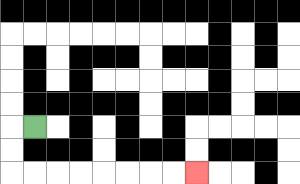{'start': '[1, 5]', 'end': '[8, 7]', 'path_directions': 'L,D,D,R,R,R,R,R,R,R,R', 'path_coordinates': '[[1, 5], [0, 5], [0, 6], [0, 7], [1, 7], [2, 7], [3, 7], [4, 7], [5, 7], [6, 7], [7, 7], [8, 7]]'}